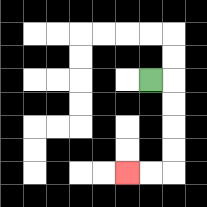{'start': '[6, 3]', 'end': '[5, 7]', 'path_directions': 'R,D,D,D,D,L,L', 'path_coordinates': '[[6, 3], [7, 3], [7, 4], [7, 5], [7, 6], [7, 7], [6, 7], [5, 7]]'}